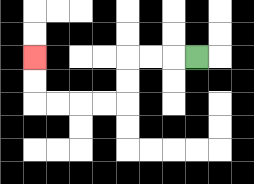{'start': '[8, 2]', 'end': '[1, 2]', 'path_directions': 'L,L,L,D,D,L,L,L,L,U,U', 'path_coordinates': '[[8, 2], [7, 2], [6, 2], [5, 2], [5, 3], [5, 4], [4, 4], [3, 4], [2, 4], [1, 4], [1, 3], [1, 2]]'}